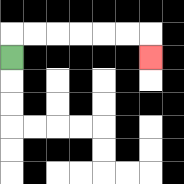{'start': '[0, 2]', 'end': '[6, 2]', 'path_directions': 'U,R,R,R,R,R,R,D', 'path_coordinates': '[[0, 2], [0, 1], [1, 1], [2, 1], [3, 1], [4, 1], [5, 1], [6, 1], [6, 2]]'}